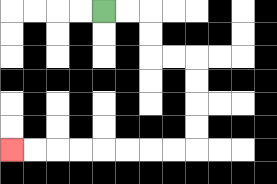{'start': '[4, 0]', 'end': '[0, 6]', 'path_directions': 'R,R,D,D,R,R,D,D,D,D,L,L,L,L,L,L,L,L', 'path_coordinates': '[[4, 0], [5, 0], [6, 0], [6, 1], [6, 2], [7, 2], [8, 2], [8, 3], [8, 4], [8, 5], [8, 6], [7, 6], [6, 6], [5, 6], [4, 6], [3, 6], [2, 6], [1, 6], [0, 6]]'}